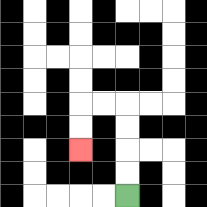{'start': '[5, 8]', 'end': '[3, 6]', 'path_directions': 'U,U,U,U,L,L,D,D', 'path_coordinates': '[[5, 8], [5, 7], [5, 6], [5, 5], [5, 4], [4, 4], [3, 4], [3, 5], [3, 6]]'}